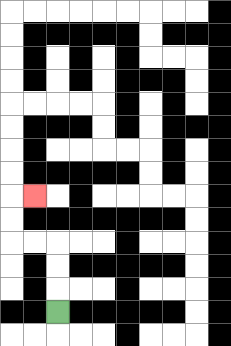{'start': '[2, 13]', 'end': '[1, 8]', 'path_directions': 'U,U,U,L,L,U,U,R', 'path_coordinates': '[[2, 13], [2, 12], [2, 11], [2, 10], [1, 10], [0, 10], [0, 9], [0, 8], [1, 8]]'}